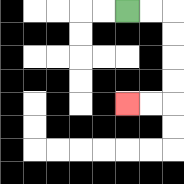{'start': '[5, 0]', 'end': '[5, 4]', 'path_directions': 'R,R,D,D,D,D,L,L', 'path_coordinates': '[[5, 0], [6, 0], [7, 0], [7, 1], [7, 2], [7, 3], [7, 4], [6, 4], [5, 4]]'}